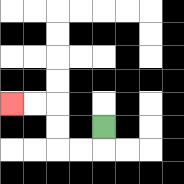{'start': '[4, 5]', 'end': '[0, 4]', 'path_directions': 'D,L,L,U,U,L,L', 'path_coordinates': '[[4, 5], [4, 6], [3, 6], [2, 6], [2, 5], [2, 4], [1, 4], [0, 4]]'}